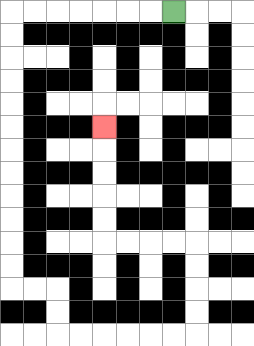{'start': '[7, 0]', 'end': '[4, 5]', 'path_directions': 'L,L,L,L,L,L,L,D,D,D,D,D,D,D,D,D,D,D,D,R,R,D,D,R,R,R,R,R,R,U,U,U,U,L,L,L,L,U,U,U,U,U', 'path_coordinates': '[[7, 0], [6, 0], [5, 0], [4, 0], [3, 0], [2, 0], [1, 0], [0, 0], [0, 1], [0, 2], [0, 3], [0, 4], [0, 5], [0, 6], [0, 7], [0, 8], [0, 9], [0, 10], [0, 11], [0, 12], [1, 12], [2, 12], [2, 13], [2, 14], [3, 14], [4, 14], [5, 14], [6, 14], [7, 14], [8, 14], [8, 13], [8, 12], [8, 11], [8, 10], [7, 10], [6, 10], [5, 10], [4, 10], [4, 9], [4, 8], [4, 7], [4, 6], [4, 5]]'}